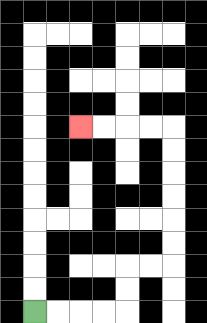{'start': '[1, 13]', 'end': '[3, 5]', 'path_directions': 'R,R,R,R,U,U,R,R,U,U,U,U,U,U,L,L,L,L', 'path_coordinates': '[[1, 13], [2, 13], [3, 13], [4, 13], [5, 13], [5, 12], [5, 11], [6, 11], [7, 11], [7, 10], [7, 9], [7, 8], [7, 7], [7, 6], [7, 5], [6, 5], [5, 5], [4, 5], [3, 5]]'}